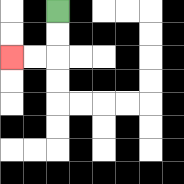{'start': '[2, 0]', 'end': '[0, 2]', 'path_directions': 'D,D,L,L', 'path_coordinates': '[[2, 0], [2, 1], [2, 2], [1, 2], [0, 2]]'}